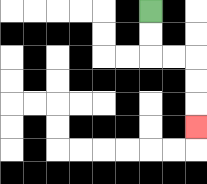{'start': '[6, 0]', 'end': '[8, 5]', 'path_directions': 'D,D,R,R,D,D,D', 'path_coordinates': '[[6, 0], [6, 1], [6, 2], [7, 2], [8, 2], [8, 3], [8, 4], [8, 5]]'}